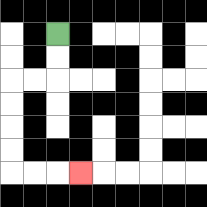{'start': '[2, 1]', 'end': '[3, 7]', 'path_directions': 'D,D,L,L,D,D,D,D,R,R,R', 'path_coordinates': '[[2, 1], [2, 2], [2, 3], [1, 3], [0, 3], [0, 4], [0, 5], [0, 6], [0, 7], [1, 7], [2, 7], [3, 7]]'}